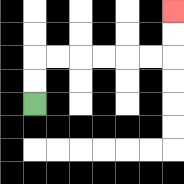{'start': '[1, 4]', 'end': '[7, 0]', 'path_directions': 'U,U,R,R,R,R,R,R,U,U', 'path_coordinates': '[[1, 4], [1, 3], [1, 2], [2, 2], [3, 2], [4, 2], [5, 2], [6, 2], [7, 2], [7, 1], [7, 0]]'}